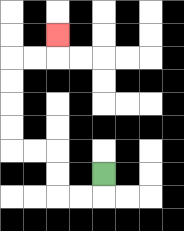{'start': '[4, 7]', 'end': '[2, 1]', 'path_directions': 'D,L,L,U,U,L,L,U,U,U,U,R,R,U', 'path_coordinates': '[[4, 7], [4, 8], [3, 8], [2, 8], [2, 7], [2, 6], [1, 6], [0, 6], [0, 5], [0, 4], [0, 3], [0, 2], [1, 2], [2, 2], [2, 1]]'}